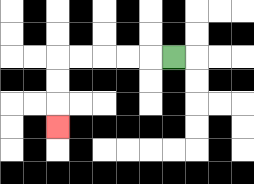{'start': '[7, 2]', 'end': '[2, 5]', 'path_directions': 'L,L,L,L,L,D,D,D', 'path_coordinates': '[[7, 2], [6, 2], [5, 2], [4, 2], [3, 2], [2, 2], [2, 3], [2, 4], [2, 5]]'}